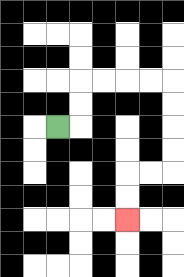{'start': '[2, 5]', 'end': '[5, 9]', 'path_directions': 'R,U,U,R,R,R,R,D,D,D,D,L,L,D,D', 'path_coordinates': '[[2, 5], [3, 5], [3, 4], [3, 3], [4, 3], [5, 3], [6, 3], [7, 3], [7, 4], [7, 5], [7, 6], [7, 7], [6, 7], [5, 7], [5, 8], [5, 9]]'}